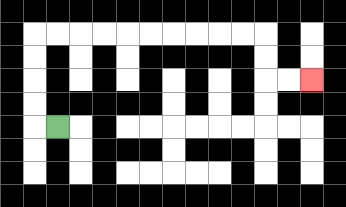{'start': '[2, 5]', 'end': '[13, 3]', 'path_directions': 'L,U,U,U,U,R,R,R,R,R,R,R,R,R,R,D,D,R,R', 'path_coordinates': '[[2, 5], [1, 5], [1, 4], [1, 3], [1, 2], [1, 1], [2, 1], [3, 1], [4, 1], [5, 1], [6, 1], [7, 1], [8, 1], [9, 1], [10, 1], [11, 1], [11, 2], [11, 3], [12, 3], [13, 3]]'}